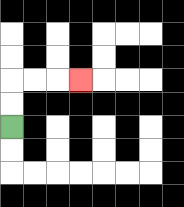{'start': '[0, 5]', 'end': '[3, 3]', 'path_directions': 'U,U,R,R,R', 'path_coordinates': '[[0, 5], [0, 4], [0, 3], [1, 3], [2, 3], [3, 3]]'}